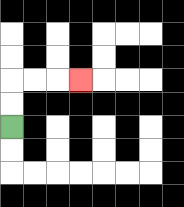{'start': '[0, 5]', 'end': '[3, 3]', 'path_directions': 'U,U,R,R,R', 'path_coordinates': '[[0, 5], [0, 4], [0, 3], [1, 3], [2, 3], [3, 3]]'}